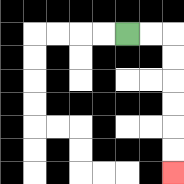{'start': '[5, 1]', 'end': '[7, 7]', 'path_directions': 'R,R,D,D,D,D,D,D', 'path_coordinates': '[[5, 1], [6, 1], [7, 1], [7, 2], [7, 3], [7, 4], [7, 5], [7, 6], [7, 7]]'}